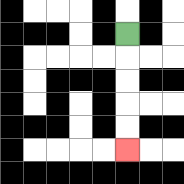{'start': '[5, 1]', 'end': '[5, 6]', 'path_directions': 'D,D,D,D,D', 'path_coordinates': '[[5, 1], [5, 2], [5, 3], [5, 4], [5, 5], [5, 6]]'}